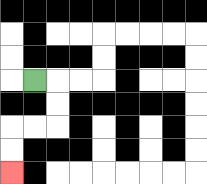{'start': '[1, 3]', 'end': '[0, 7]', 'path_directions': 'R,D,D,L,L,D,D', 'path_coordinates': '[[1, 3], [2, 3], [2, 4], [2, 5], [1, 5], [0, 5], [0, 6], [0, 7]]'}